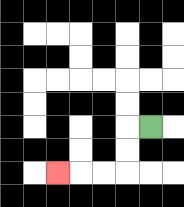{'start': '[6, 5]', 'end': '[2, 7]', 'path_directions': 'L,D,D,L,L,L', 'path_coordinates': '[[6, 5], [5, 5], [5, 6], [5, 7], [4, 7], [3, 7], [2, 7]]'}